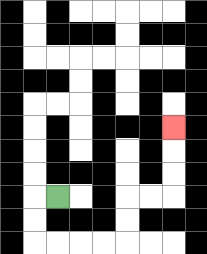{'start': '[2, 8]', 'end': '[7, 5]', 'path_directions': 'L,D,D,R,R,R,R,U,U,R,R,U,U,U', 'path_coordinates': '[[2, 8], [1, 8], [1, 9], [1, 10], [2, 10], [3, 10], [4, 10], [5, 10], [5, 9], [5, 8], [6, 8], [7, 8], [7, 7], [7, 6], [7, 5]]'}